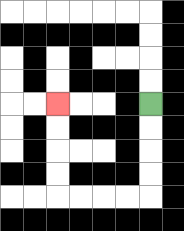{'start': '[6, 4]', 'end': '[2, 4]', 'path_directions': 'D,D,D,D,L,L,L,L,U,U,U,U', 'path_coordinates': '[[6, 4], [6, 5], [6, 6], [6, 7], [6, 8], [5, 8], [4, 8], [3, 8], [2, 8], [2, 7], [2, 6], [2, 5], [2, 4]]'}